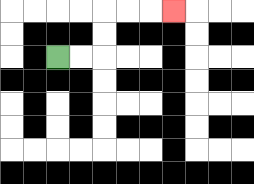{'start': '[2, 2]', 'end': '[7, 0]', 'path_directions': 'R,R,U,U,R,R,R', 'path_coordinates': '[[2, 2], [3, 2], [4, 2], [4, 1], [4, 0], [5, 0], [6, 0], [7, 0]]'}